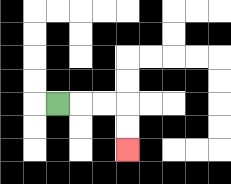{'start': '[2, 4]', 'end': '[5, 6]', 'path_directions': 'R,R,R,D,D', 'path_coordinates': '[[2, 4], [3, 4], [4, 4], [5, 4], [5, 5], [5, 6]]'}